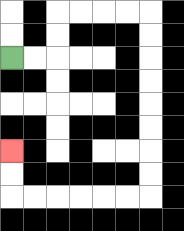{'start': '[0, 2]', 'end': '[0, 6]', 'path_directions': 'R,R,U,U,R,R,R,R,D,D,D,D,D,D,D,D,L,L,L,L,L,L,U,U', 'path_coordinates': '[[0, 2], [1, 2], [2, 2], [2, 1], [2, 0], [3, 0], [4, 0], [5, 0], [6, 0], [6, 1], [6, 2], [6, 3], [6, 4], [6, 5], [6, 6], [6, 7], [6, 8], [5, 8], [4, 8], [3, 8], [2, 8], [1, 8], [0, 8], [0, 7], [0, 6]]'}